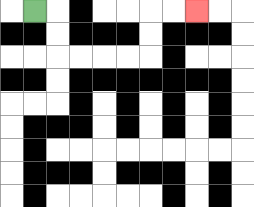{'start': '[1, 0]', 'end': '[8, 0]', 'path_directions': 'R,D,D,R,R,R,R,U,U,R,R', 'path_coordinates': '[[1, 0], [2, 0], [2, 1], [2, 2], [3, 2], [4, 2], [5, 2], [6, 2], [6, 1], [6, 0], [7, 0], [8, 0]]'}